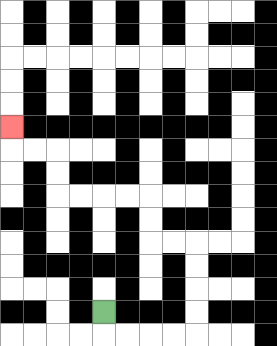{'start': '[4, 13]', 'end': '[0, 5]', 'path_directions': 'D,R,R,R,R,U,U,U,U,L,L,U,U,L,L,L,L,U,U,L,L,U', 'path_coordinates': '[[4, 13], [4, 14], [5, 14], [6, 14], [7, 14], [8, 14], [8, 13], [8, 12], [8, 11], [8, 10], [7, 10], [6, 10], [6, 9], [6, 8], [5, 8], [4, 8], [3, 8], [2, 8], [2, 7], [2, 6], [1, 6], [0, 6], [0, 5]]'}